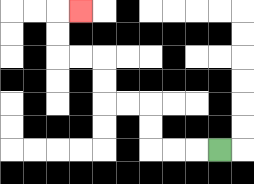{'start': '[9, 6]', 'end': '[3, 0]', 'path_directions': 'L,L,L,U,U,L,L,U,U,L,L,U,U,R', 'path_coordinates': '[[9, 6], [8, 6], [7, 6], [6, 6], [6, 5], [6, 4], [5, 4], [4, 4], [4, 3], [4, 2], [3, 2], [2, 2], [2, 1], [2, 0], [3, 0]]'}